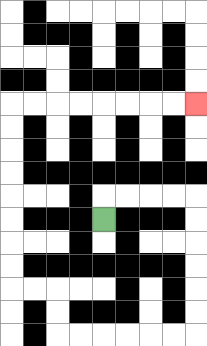{'start': '[4, 9]', 'end': '[8, 4]', 'path_directions': 'U,R,R,R,R,D,D,D,D,D,D,L,L,L,L,L,L,U,U,L,L,U,U,U,U,U,U,U,U,R,R,R,R,R,R,R,R', 'path_coordinates': '[[4, 9], [4, 8], [5, 8], [6, 8], [7, 8], [8, 8], [8, 9], [8, 10], [8, 11], [8, 12], [8, 13], [8, 14], [7, 14], [6, 14], [5, 14], [4, 14], [3, 14], [2, 14], [2, 13], [2, 12], [1, 12], [0, 12], [0, 11], [0, 10], [0, 9], [0, 8], [0, 7], [0, 6], [0, 5], [0, 4], [1, 4], [2, 4], [3, 4], [4, 4], [5, 4], [6, 4], [7, 4], [8, 4]]'}